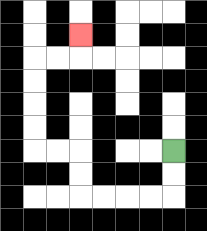{'start': '[7, 6]', 'end': '[3, 1]', 'path_directions': 'D,D,L,L,L,L,U,U,L,L,U,U,U,U,R,R,U', 'path_coordinates': '[[7, 6], [7, 7], [7, 8], [6, 8], [5, 8], [4, 8], [3, 8], [3, 7], [3, 6], [2, 6], [1, 6], [1, 5], [1, 4], [1, 3], [1, 2], [2, 2], [3, 2], [3, 1]]'}